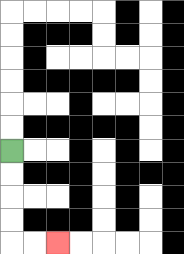{'start': '[0, 6]', 'end': '[2, 10]', 'path_directions': 'D,D,D,D,R,R', 'path_coordinates': '[[0, 6], [0, 7], [0, 8], [0, 9], [0, 10], [1, 10], [2, 10]]'}